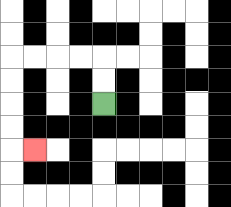{'start': '[4, 4]', 'end': '[1, 6]', 'path_directions': 'U,U,L,L,L,L,D,D,D,D,R', 'path_coordinates': '[[4, 4], [4, 3], [4, 2], [3, 2], [2, 2], [1, 2], [0, 2], [0, 3], [0, 4], [0, 5], [0, 6], [1, 6]]'}